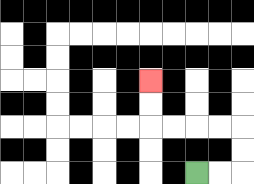{'start': '[8, 7]', 'end': '[6, 3]', 'path_directions': 'R,R,U,U,L,L,L,L,U,U', 'path_coordinates': '[[8, 7], [9, 7], [10, 7], [10, 6], [10, 5], [9, 5], [8, 5], [7, 5], [6, 5], [6, 4], [6, 3]]'}